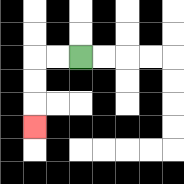{'start': '[3, 2]', 'end': '[1, 5]', 'path_directions': 'L,L,D,D,D', 'path_coordinates': '[[3, 2], [2, 2], [1, 2], [1, 3], [1, 4], [1, 5]]'}